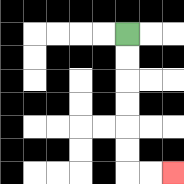{'start': '[5, 1]', 'end': '[7, 7]', 'path_directions': 'D,D,D,D,D,D,R,R', 'path_coordinates': '[[5, 1], [5, 2], [5, 3], [5, 4], [5, 5], [5, 6], [5, 7], [6, 7], [7, 7]]'}